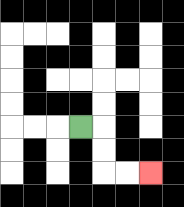{'start': '[3, 5]', 'end': '[6, 7]', 'path_directions': 'R,D,D,R,R', 'path_coordinates': '[[3, 5], [4, 5], [4, 6], [4, 7], [5, 7], [6, 7]]'}